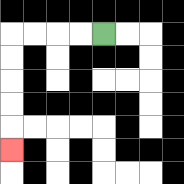{'start': '[4, 1]', 'end': '[0, 6]', 'path_directions': 'L,L,L,L,D,D,D,D,D', 'path_coordinates': '[[4, 1], [3, 1], [2, 1], [1, 1], [0, 1], [0, 2], [0, 3], [0, 4], [0, 5], [0, 6]]'}